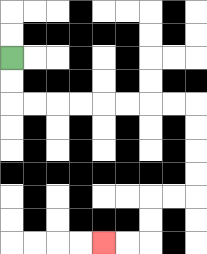{'start': '[0, 2]', 'end': '[4, 10]', 'path_directions': 'D,D,R,R,R,R,R,R,R,R,D,D,D,D,L,L,D,D,L,L', 'path_coordinates': '[[0, 2], [0, 3], [0, 4], [1, 4], [2, 4], [3, 4], [4, 4], [5, 4], [6, 4], [7, 4], [8, 4], [8, 5], [8, 6], [8, 7], [8, 8], [7, 8], [6, 8], [6, 9], [6, 10], [5, 10], [4, 10]]'}